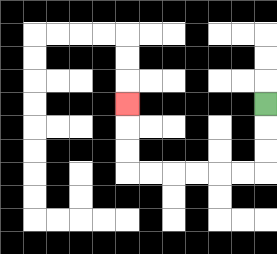{'start': '[11, 4]', 'end': '[5, 4]', 'path_directions': 'D,D,D,L,L,L,L,L,L,U,U,U', 'path_coordinates': '[[11, 4], [11, 5], [11, 6], [11, 7], [10, 7], [9, 7], [8, 7], [7, 7], [6, 7], [5, 7], [5, 6], [5, 5], [5, 4]]'}